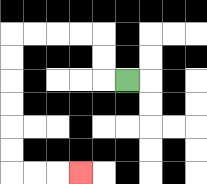{'start': '[5, 3]', 'end': '[3, 7]', 'path_directions': 'L,U,U,L,L,L,L,D,D,D,D,D,D,R,R,R', 'path_coordinates': '[[5, 3], [4, 3], [4, 2], [4, 1], [3, 1], [2, 1], [1, 1], [0, 1], [0, 2], [0, 3], [0, 4], [0, 5], [0, 6], [0, 7], [1, 7], [2, 7], [3, 7]]'}